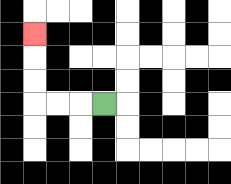{'start': '[4, 4]', 'end': '[1, 1]', 'path_directions': 'L,L,L,U,U,U', 'path_coordinates': '[[4, 4], [3, 4], [2, 4], [1, 4], [1, 3], [1, 2], [1, 1]]'}